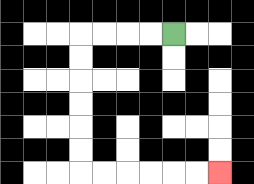{'start': '[7, 1]', 'end': '[9, 7]', 'path_directions': 'L,L,L,L,D,D,D,D,D,D,R,R,R,R,R,R', 'path_coordinates': '[[7, 1], [6, 1], [5, 1], [4, 1], [3, 1], [3, 2], [3, 3], [3, 4], [3, 5], [3, 6], [3, 7], [4, 7], [5, 7], [6, 7], [7, 7], [8, 7], [9, 7]]'}